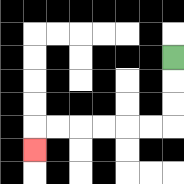{'start': '[7, 2]', 'end': '[1, 6]', 'path_directions': 'D,D,D,L,L,L,L,L,L,D', 'path_coordinates': '[[7, 2], [7, 3], [7, 4], [7, 5], [6, 5], [5, 5], [4, 5], [3, 5], [2, 5], [1, 5], [1, 6]]'}